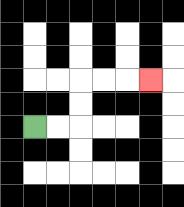{'start': '[1, 5]', 'end': '[6, 3]', 'path_directions': 'R,R,U,U,R,R,R', 'path_coordinates': '[[1, 5], [2, 5], [3, 5], [3, 4], [3, 3], [4, 3], [5, 3], [6, 3]]'}